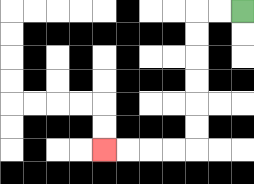{'start': '[10, 0]', 'end': '[4, 6]', 'path_directions': 'L,L,D,D,D,D,D,D,L,L,L,L', 'path_coordinates': '[[10, 0], [9, 0], [8, 0], [8, 1], [8, 2], [8, 3], [8, 4], [8, 5], [8, 6], [7, 6], [6, 6], [5, 6], [4, 6]]'}